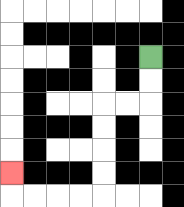{'start': '[6, 2]', 'end': '[0, 7]', 'path_directions': 'D,D,L,L,D,D,D,D,L,L,L,L,U', 'path_coordinates': '[[6, 2], [6, 3], [6, 4], [5, 4], [4, 4], [4, 5], [4, 6], [4, 7], [4, 8], [3, 8], [2, 8], [1, 8], [0, 8], [0, 7]]'}